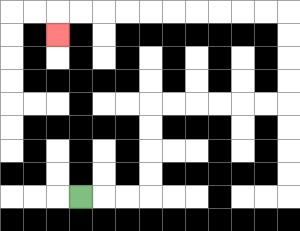{'start': '[3, 8]', 'end': '[2, 1]', 'path_directions': 'R,R,R,U,U,U,U,R,R,R,R,R,R,U,U,U,U,L,L,L,L,L,L,L,L,L,L,D', 'path_coordinates': '[[3, 8], [4, 8], [5, 8], [6, 8], [6, 7], [6, 6], [6, 5], [6, 4], [7, 4], [8, 4], [9, 4], [10, 4], [11, 4], [12, 4], [12, 3], [12, 2], [12, 1], [12, 0], [11, 0], [10, 0], [9, 0], [8, 0], [7, 0], [6, 0], [5, 0], [4, 0], [3, 0], [2, 0], [2, 1]]'}